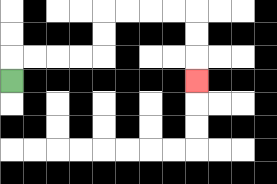{'start': '[0, 3]', 'end': '[8, 3]', 'path_directions': 'U,R,R,R,R,U,U,R,R,R,R,D,D,D', 'path_coordinates': '[[0, 3], [0, 2], [1, 2], [2, 2], [3, 2], [4, 2], [4, 1], [4, 0], [5, 0], [6, 0], [7, 0], [8, 0], [8, 1], [8, 2], [8, 3]]'}